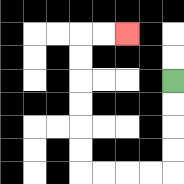{'start': '[7, 3]', 'end': '[5, 1]', 'path_directions': 'D,D,D,D,L,L,L,L,U,U,U,U,U,U,R,R', 'path_coordinates': '[[7, 3], [7, 4], [7, 5], [7, 6], [7, 7], [6, 7], [5, 7], [4, 7], [3, 7], [3, 6], [3, 5], [3, 4], [3, 3], [3, 2], [3, 1], [4, 1], [5, 1]]'}